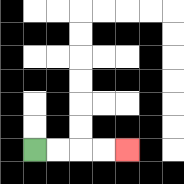{'start': '[1, 6]', 'end': '[5, 6]', 'path_directions': 'R,R,R,R', 'path_coordinates': '[[1, 6], [2, 6], [3, 6], [4, 6], [5, 6]]'}